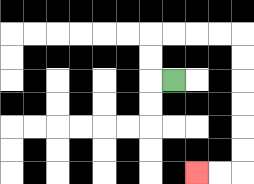{'start': '[7, 3]', 'end': '[8, 7]', 'path_directions': 'L,U,U,R,R,R,R,D,D,D,D,D,D,L,L', 'path_coordinates': '[[7, 3], [6, 3], [6, 2], [6, 1], [7, 1], [8, 1], [9, 1], [10, 1], [10, 2], [10, 3], [10, 4], [10, 5], [10, 6], [10, 7], [9, 7], [8, 7]]'}